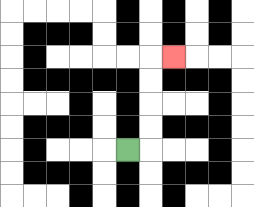{'start': '[5, 6]', 'end': '[7, 2]', 'path_directions': 'R,U,U,U,U,R', 'path_coordinates': '[[5, 6], [6, 6], [6, 5], [6, 4], [6, 3], [6, 2], [7, 2]]'}